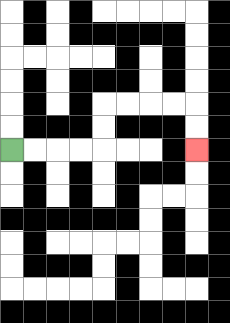{'start': '[0, 6]', 'end': '[8, 6]', 'path_directions': 'R,R,R,R,U,U,R,R,R,R,D,D', 'path_coordinates': '[[0, 6], [1, 6], [2, 6], [3, 6], [4, 6], [4, 5], [4, 4], [5, 4], [6, 4], [7, 4], [8, 4], [8, 5], [8, 6]]'}